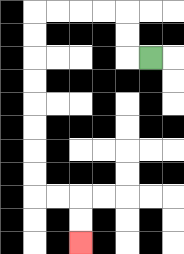{'start': '[6, 2]', 'end': '[3, 10]', 'path_directions': 'L,U,U,L,L,L,L,D,D,D,D,D,D,D,D,R,R,D,D', 'path_coordinates': '[[6, 2], [5, 2], [5, 1], [5, 0], [4, 0], [3, 0], [2, 0], [1, 0], [1, 1], [1, 2], [1, 3], [1, 4], [1, 5], [1, 6], [1, 7], [1, 8], [2, 8], [3, 8], [3, 9], [3, 10]]'}